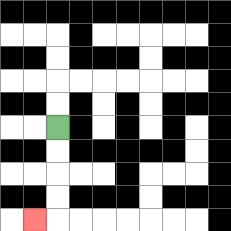{'start': '[2, 5]', 'end': '[1, 9]', 'path_directions': 'D,D,D,D,L', 'path_coordinates': '[[2, 5], [2, 6], [2, 7], [2, 8], [2, 9], [1, 9]]'}